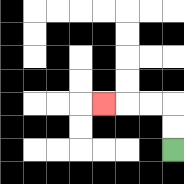{'start': '[7, 6]', 'end': '[4, 4]', 'path_directions': 'U,U,L,L,L', 'path_coordinates': '[[7, 6], [7, 5], [7, 4], [6, 4], [5, 4], [4, 4]]'}